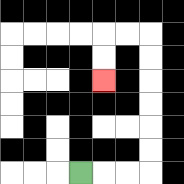{'start': '[3, 7]', 'end': '[4, 3]', 'path_directions': 'R,R,R,U,U,U,U,U,U,L,L,D,D', 'path_coordinates': '[[3, 7], [4, 7], [5, 7], [6, 7], [6, 6], [6, 5], [6, 4], [6, 3], [6, 2], [6, 1], [5, 1], [4, 1], [4, 2], [4, 3]]'}